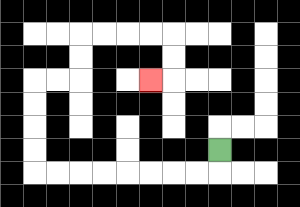{'start': '[9, 6]', 'end': '[6, 3]', 'path_directions': 'D,L,L,L,L,L,L,L,L,U,U,U,U,R,R,U,U,R,R,R,R,D,D,L', 'path_coordinates': '[[9, 6], [9, 7], [8, 7], [7, 7], [6, 7], [5, 7], [4, 7], [3, 7], [2, 7], [1, 7], [1, 6], [1, 5], [1, 4], [1, 3], [2, 3], [3, 3], [3, 2], [3, 1], [4, 1], [5, 1], [6, 1], [7, 1], [7, 2], [7, 3], [6, 3]]'}